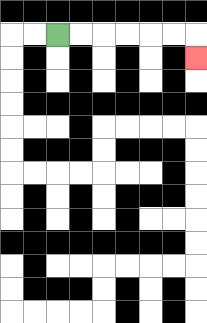{'start': '[2, 1]', 'end': '[8, 2]', 'path_directions': 'R,R,R,R,R,R,D', 'path_coordinates': '[[2, 1], [3, 1], [4, 1], [5, 1], [6, 1], [7, 1], [8, 1], [8, 2]]'}